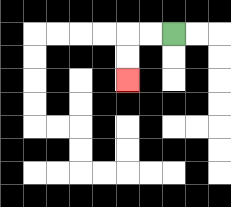{'start': '[7, 1]', 'end': '[5, 3]', 'path_directions': 'L,L,D,D', 'path_coordinates': '[[7, 1], [6, 1], [5, 1], [5, 2], [5, 3]]'}